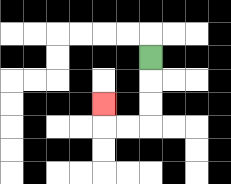{'start': '[6, 2]', 'end': '[4, 4]', 'path_directions': 'D,D,D,L,L,U', 'path_coordinates': '[[6, 2], [6, 3], [6, 4], [6, 5], [5, 5], [4, 5], [4, 4]]'}